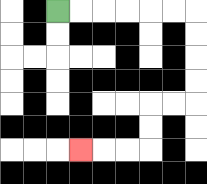{'start': '[2, 0]', 'end': '[3, 6]', 'path_directions': 'R,R,R,R,R,R,D,D,D,D,L,L,D,D,L,L,L', 'path_coordinates': '[[2, 0], [3, 0], [4, 0], [5, 0], [6, 0], [7, 0], [8, 0], [8, 1], [8, 2], [8, 3], [8, 4], [7, 4], [6, 4], [6, 5], [6, 6], [5, 6], [4, 6], [3, 6]]'}